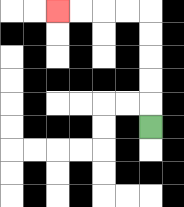{'start': '[6, 5]', 'end': '[2, 0]', 'path_directions': 'U,U,U,U,U,L,L,L,L', 'path_coordinates': '[[6, 5], [6, 4], [6, 3], [6, 2], [6, 1], [6, 0], [5, 0], [4, 0], [3, 0], [2, 0]]'}